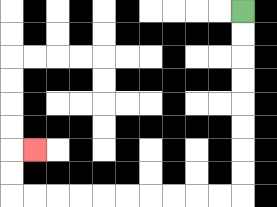{'start': '[10, 0]', 'end': '[1, 6]', 'path_directions': 'D,D,D,D,D,D,D,D,L,L,L,L,L,L,L,L,L,L,U,U,R', 'path_coordinates': '[[10, 0], [10, 1], [10, 2], [10, 3], [10, 4], [10, 5], [10, 6], [10, 7], [10, 8], [9, 8], [8, 8], [7, 8], [6, 8], [5, 8], [4, 8], [3, 8], [2, 8], [1, 8], [0, 8], [0, 7], [0, 6], [1, 6]]'}